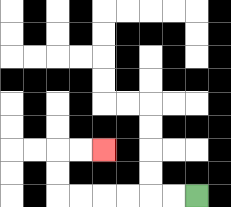{'start': '[8, 8]', 'end': '[4, 6]', 'path_directions': 'L,L,L,L,L,L,U,U,R,R', 'path_coordinates': '[[8, 8], [7, 8], [6, 8], [5, 8], [4, 8], [3, 8], [2, 8], [2, 7], [2, 6], [3, 6], [4, 6]]'}